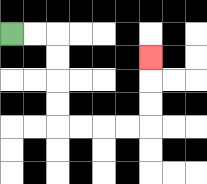{'start': '[0, 1]', 'end': '[6, 2]', 'path_directions': 'R,R,D,D,D,D,R,R,R,R,U,U,U', 'path_coordinates': '[[0, 1], [1, 1], [2, 1], [2, 2], [2, 3], [2, 4], [2, 5], [3, 5], [4, 5], [5, 5], [6, 5], [6, 4], [6, 3], [6, 2]]'}